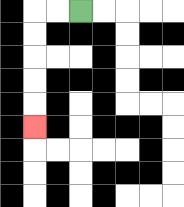{'start': '[3, 0]', 'end': '[1, 5]', 'path_directions': 'L,L,D,D,D,D,D', 'path_coordinates': '[[3, 0], [2, 0], [1, 0], [1, 1], [1, 2], [1, 3], [1, 4], [1, 5]]'}